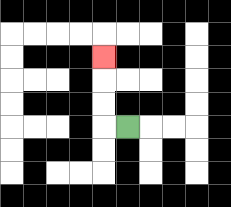{'start': '[5, 5]', 'end': '[4, 2]', 'path_directions': 'L,U,U,U', 'path_coordinates': '[[5, 5], [4, 5], [4, 4], [4, 3], [4, 2]]'}